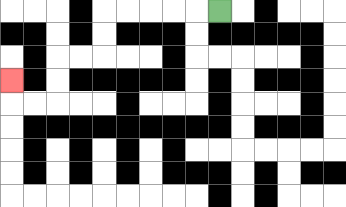{'start': '[9, 0]', 'end': '[0, 3]', 'path_directions': 'L,L,L,L,L,D,D,L,L,D,D,L,L,U', 'path_coordinates': '[[9, 0], [8, 0], [7, 0], [6, 0], [5, 0], [4, 0], [4, 1], [4, 2], [3, 2], [2, 2], [2, 3], [2, 4], [1, 4], [0, 4], [0, 3]]'}